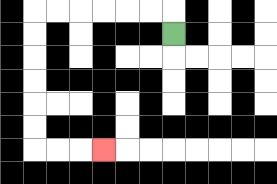{'start': '[7, 1]', 'end': '[4, 6]', 'path_directions': 'U,L,L,L,L,L,L,D,D,D,D,D,D,R,R,R', 'path_coordinates': '[[7, 1], [7, 0], [6, 0], [5, 0], [4, 0], [3, 0], [2, 0], [1, 0], [1, 1], [1, 2], [1, 3], [1, 4], [1, 5], [1, 6], [2, 6], [3, 6], [4, 6]]'}